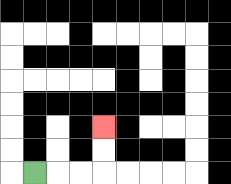{'start': '[1, 7]', 'end': '[4, 5]', 'path_directions': 'R,R,R,U,U', 'path_coordinates': '[[1, 7], [2, 7], [3, 7], [4, 7], [4, 6], [4, 5]]'}